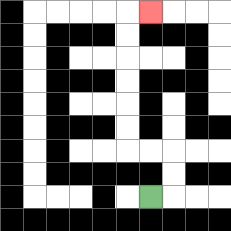{'start': '[6, 8]', 'end': '[6, 0]', 'path_directions': 'R,U,U,L,L,U,U,U,U,U,U,R', 'path_coordinates': '[[6, 8], [7, 8], [7, 7], [7, 6], [6, 6], [5, 6], [5, 5], [5, 4], [5, 3], [5, 2], [5, 1], [5, 0], [6, 0]]'}